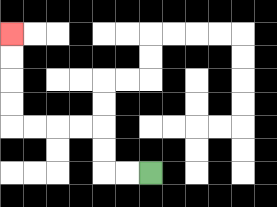{'start': '[6, 7]', 'end': '[0, 1]', 'path_directions': 'L,L,U,U,L,L,L,L,U,U,U,U', 'path_coordinates': '[[6, 7], [5, 7], [4, 7], [4, 6], [4, 5], [3, 5], [2, 5], [1, 5], [0, 5], [0, 4], [0, 3], [0, 2], [0, 1]]'}